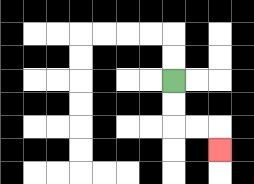{'start': '[7, 3]', 'end': '[9, 6]', 'path_directions': 'D,D,R,R,D', 'path_coordinates': '[[7, 3], [7, 4], [7, 5], [8, 5], [9, 5], [9, 6]]'}